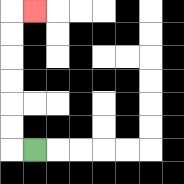{'start': '[1, 6]', 'end': '[1, 0]', 'path_directions': 'L,U,U,U,U,U,U,R', 'path_coordinates': '[[1, 6], [0, 6], [0, 5], [0, 4], [0, 3], [0, 2], [0, 1], [0, 0], [1, 0]]'}